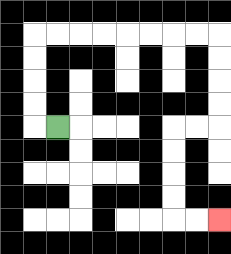{'start': '[2, 5]', 'end': '[9, 9]', 'path_directions': 'L,U,U,U,U,R,R,R,R,R,R,R,R,D,D,D,D,L,L,D,D,D,D,R,R', 'path_coordinates': '[[2, 5], [1, 5], [1, 4], [1, 3], [1, 2], [1, 1], [2, 1], [3, 1], [4, 1], [5, 1], [6, 1], [7, 1], [8, 1], [9, 1], [9, 2], [9, 3], [9, 4], [9, 5], [8, 5], [7, 5], [7, 6], [7, 7], [7, 8], [7, 9], [8, 9], [9, 9]]'}